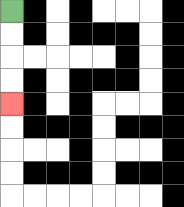{'start': '[0, 0]', 'end': '[0, 4]', 'path_directions': 'D,D,D,D', 'path_coordinates': '[[0, 0], [0, 1], [0, 2], [0, 3], [0, 4]]'}